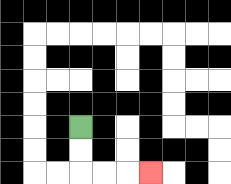{'start': '[3, 5]', 'end': '[6, 7]', 'path_directions': 'D,D,R,R,R', 'path_coordinates': '[[3, 5], [3, 6], [3, 7], [4, 7], [5, 7], [6, 7]]'}